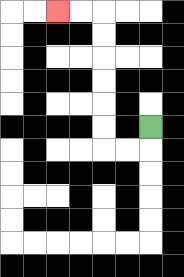{'start': '[6, 5]', 'end': '[2, 0]', 'path_directions': 'D,L,L,U,U,U,U,U,U,L,L', 'path_coordinates': '[[6, 5], [6, 6], [5, 6], [4, 6], [4, 5], [4, 4], [4, 3], [4, 2], [4, 1], [4, 0], [3, 0], [2, 0]]'}